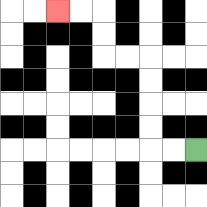{'start': '[8, 6]', 'end': '[2, 0]', 'path_directions': 'L,L,U,U,U,U,L,L,U,U,L,L', 'path_coordinates': '[[8, 6], [7, 6], [6, 6], [6, 5], [6, 4], [6, 3], [6, 2], [5, 2], [4, 2], [4, 1], [4, 0], [3, 0], [2, 0]]'}